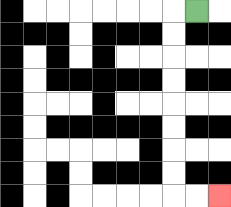{'start': '[8, 0]', 'end': '[9, 8]', 'path_directions': 'L,D,D,D,D,D,D,D,D,R,R', 'path_coordinates': '[[8, 0], [7, 0], [7, 1], [7, 2], [7, 3], [7, 4], [7, 5], [7, 6], [7, 7], [7, 8], [8, 8], [9, 8]]'}